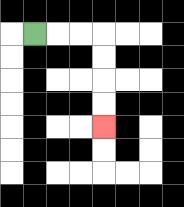{'start': '[1, 1]', 'end': '[4, 5]', 'path_directions': 'R,R,R,D,D,D,D', 'path_coordinates': '[[1, 1], [2, 1], [3, 1], [4, 1], [4, 2], [4, 3], [4, 4], [4, 5]]'}